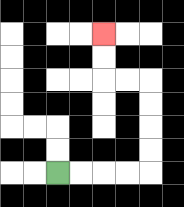{'start': '[2, 7]', 'end': '[4, 1]', 'path_directions': 'R,R,R,R,U,U,U,U,L,L,U,U', 'path_coordinates': '[[2, 7], [3, 7], [4, 7], [5, 7], [6, 7], [6, 6], [6, 5], [6, 4], [6, 3], [5, 3], [4, 3], [4, 2], [4, 1]]'}